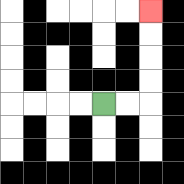{'start': '[4, 4]', 'end': '[6, 0]', 'path_directions': 'R,R,U,U,U,U', 'path_coordinates': '[[4, 4], [5, 4], [6, 4], [6, 3], [6, 2], [6, 1], [6, 0]]'}